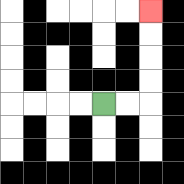{'start': '[4, 4]', 'end': '[6, 0]', 'path_directions': 'R,R,U,U,U,U', 'path_coordinates': '[[4, 4], [5, 4], [6, 4], [6, 3], [6, 2], [6, 1], [6, 0]]'}